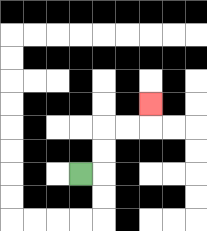{'start': '[3, 7]', 'end': '[6, 4]', 'path_directions': 'R,U,U,R,R,U', 'path_coordinates': '[[3, 7], [4, 7], [4, 6], [4, 5], [5, 5], [6, 5], [6, 4]]'}